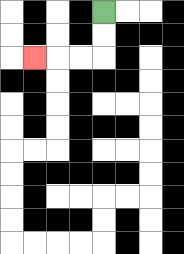{'start': '[4, 0]', 'end': '[1, 2]', 'path_directions': 'D,D,L,L,L', 'path_coordinates': '[[4, 0], [4, 1], [4, 2], [3, 2], [2, 2], [1, 2]]'}